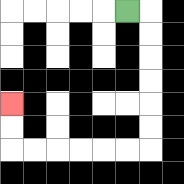{'start': '[5, 0]', 'end': '[0, 4]', 'path_directions': 'R,D,D,D,D,D,D,L,L,L,L,L,L,U,U', 'path_coordinates': '[[5, 0], [6, 0], [6, 1], [6, 2], [6, 3], [6, 4], [6, 5], [6, 6], [5, 6], [4, 6], [3, 6], [2, 6], [1, 6], [0, 6], [0, 5], [0, 4]]'}